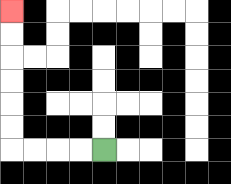{'start': '[4, 6]', 'end': '[0, 0]', 'path_directions': 'L,L,L,L,U,U,U,U,U,U', 'path_coordinates': '[[4, 6], [3, 6], [2, 6], [1, 6], [0, 6], [0, 5], [0, 4], [0, 3], [0, 2], [0, 1], [0, 0]]'}